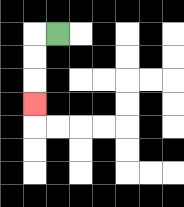{'start': '[2, 1]', 'end': '[1, 4]', 'path_directions': 'L,D,D,D', 'path_coordinates': '[[2, 1], [1, 1], [1, 2], [1, 3], [1, 4]]'}